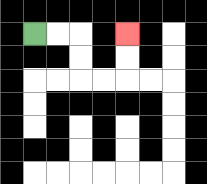{'start': '[1, 1]', 'end': '[5, 1]', 'path_directions': 'R,R,D,D,R,R,U,U', 'path_coordinates': '[[1, 1], [2, 1], [3, 1], [3, 2], [3, 3], [4, 3], [5, 3], [5, 2], [5, 1]]'}